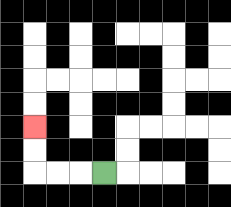{'start': '[4, 7]', 'end': '[1, 5]', 'path_directions': 'L,L,L,U,U', 'path_coordinates': '[[4, 7], [3, 7], [2, 7], [1, 7], [1, 6], [1, 5]]'}